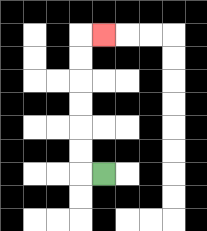{'start': '[4, 7]', 'end': '[4, 1]', 'path_directions': 'L,U,U,U,U,U,U,R', 'path_coordinates': '[[4, 7], [3, 7], [3, 6], [3, 5], [3, 4], [3, 3], [3, 2], [3, 1], [4, 1]]'}